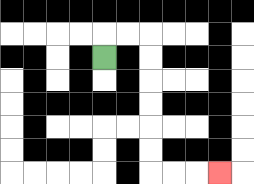{'start': '[4, 2]', 'end': '[9, 7]', 'path_directions': 'U,R,R,D,D,D,D,D,D,R,R,R', 'path_coordinates': '[[4, 2], [4, 1], [5, 1], [6, 1], [6, 2], [6, 3], [6, 4], [6, 5], [6, 6], [6, 7], [7, 7], [8, 7], [9, 7]]'}